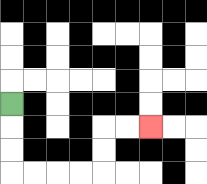{'start': '[0, 4]', 'end': '[6, 5]', 'path_directions': 'D,D,D,R,R,R,R,U,U,R,R', 'path_coordinates': '[[0, 4], [0, 5], [0, 6], [0, 7], [1, 7], [2, 7], [3, 7], [4, 7], [4, 6], [4, 5], [5, 5], [6, 5]]'}